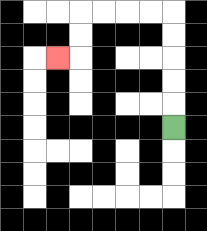{'start': '[7, 5]', 'end': '[2, 2]', 'path_directions': 'U,U,U,U,U,L,L,L,L,D,D,L', 'path_coordinates': '[[7, 5], [7, 4], [7, 3], [7, 2], [7, 1], [7, 0], [6, 0], [5, 0], [4, 0], [3, 0], [3, 1], [3, 2], [2, 2]]'}